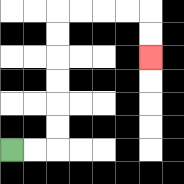{'start': '[0, 6]', 'end': '[6, 2]', 'path_directions': 'R,R,U,U,U,U,U,U,R,R,R,R,D,D', 'path_coordinates': '[[0, 6], [1, 6], [2, 6], [2, 5], [2, 4], [2, 3], [2, 2], [2, 1], [2, 0], [3, 0], [4, 0], [5, 0], [6, 0], [6, 1], [6, 2]]'}